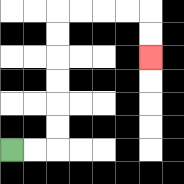{'start': '[0, 6]', 'end': '[6, 2]', 'path_directions': 'R,R,U,U,U,U,U,U,R,R,R,R,D,D', 'path_coordinates': '[[0, 6], [1, 6], [2, 6], [2, 5], [2, 4], [2, 3], [2, 2], [2, 1], [2, 0], [3, 0], [4, 0], [5, 0], [6, 0], [6, 1], [6, 2]]'}